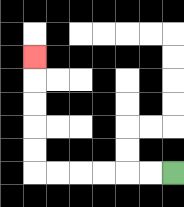{'start': '[7, 7]', 'end': '[1, 2]', 'path_directions': 'L,L,L,L,L,L,U,U,U,U,U', 'path_coordinates': '[[7, 7], [6, 7], [5, 7], [4, 7], [3, 7], [2, 7], [1, 7], [1, 6], [1, 5], [1, 4], [1, 3], [1, 2]]'}